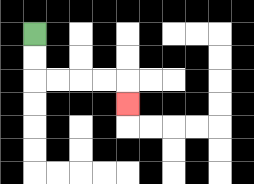{'start': '[1, 1]', 'end': '[5, 4]', 'path_directions': 'D,D,R,R,R,R,D', 'path_coordinates': '[[1, 1], [1, 2], [1, 3], [2, 3], [3, 3], [4, 3], [5, 3], [5, 4]]'}